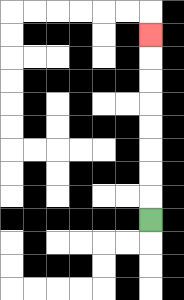{'start': '[6, 9]', 'end': '[6, 1]', 'path_directions': 'U,U,U,U,U,U,U,U', 'path_coordinates': '[[6, 9], [6, 8], [6, 7], [6, 6], [6, 5], [6, 4], [6, 3], [6, 2], [6, 1]]'}